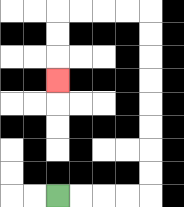{'start': '[2, 8]', 'end': '[2, 3]', 'path_directions': 'R,R,R,R,U,U,U,U,U,U,U,U,L,L,L,L,D,D,D', 'path_coordinates': '[[2, 8], [3, 8], [4, 8], [5, 8], [6, 8], [6, 7], [6, 6], [6, 5], [6, 4], [6, 3], [6, 2], [6, 1], [6, 0], [5, 0], [4, 0], [3, 0], [2, 0], [2, 1], [2, 2], [2, 3]]'}